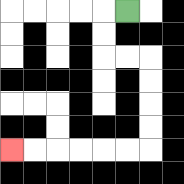{'start': '[5, 0]', 'end': '[0, 6]', 'path_directions': 'L,D,D,R,R,D,D,D,D,L,L,L,L,L,L', 'path_coordinates': '[[5, 0], [4, 0], [4, 1], [4, 2], [5, 2], [6, 2], [6, 3], [6, 4], [6, 5], [6, 6], [5, 6], [4, 6], [3, 6], [2, 6], [1, 6], [0, 6]]'}